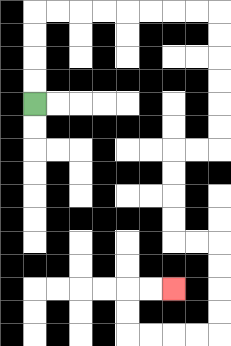{'start': '[1, 4]', 'end': '[7, 12]', 'path_directions': 'U,U,U,U,R,R,R,R,R,R,R,R,D,D,D,D,D,D,L,L,D,D,D,D,R,R,D,D,D,D,L,L,L,L,U,U,R,R', 'path_coordinates': '[[1, 4], [1, 3], [1, 2], [1, 1], [1, 0], [2, 0], [3, 0], [4, 0], [5, 0], [6, 0], [7, 0], [8, 0], [9, 0], [9, 1], [9, 2], [9, 3], [9, 4], [9, 5], [9, 6], [8, 6], [7, 6], [7, 7], [7, 8], [7, 9], [7, 10], [8, 10], [9, 10], [9, 11], [9, 12], [9, 13], [9, 14], [8, 14], [7, 14], [6, 14], [5, 14], [5, 13], [5, 12], [6, 12], [7, 12]]'}